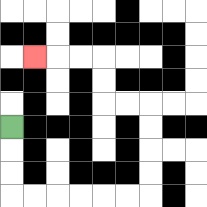{'start': '[0, 5]', 'end': '[1, 2]', 'path_directions': 'D,D,D,R,R,R,R,R,R,U,U,U,U,L,L,U,U,L,L,L', 'path_coordinates': '[[0, 5], [0, 6], [0, 7], [0, 8], [1, 8], [2, 8], [3, 8], [4, 8], [5, 8], [6, 8], [6, 7], [6, 6], [6, 5], [6, 4], [5, 4], [4, 4], [4, 3], [4, 2], [3, 2], [2, 2], [1, 2]]'}